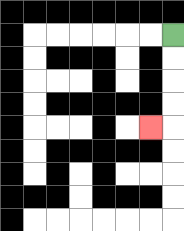{'start': '[7, 1]', 'end': '[6, 5]', 'path_directions': 'D,D,D,D,L', 'path_coordinates': '[[7, 1], [7, 2], [7, 3], [7, 4], [7, 5], [6, 5]]'}